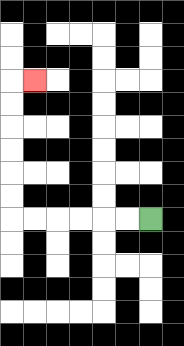{'start': '[6, 9]', 'end': '[1, 3]', 'path_directions': 'L,L,L,L,L,L,U,U,U,U,U,U,R', 'path_coordinates': '[[6, 9], [5, 9], [4, 9], [3, 9], [2, 9], [1, 9], [0, 9], [0, 8], [0, 7], [0, 6], [0, 5], [0, 4], [0, 3], [1, 3]]'}